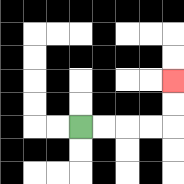{'start': '[3, 5]', 'end': '[7, 3]', 'path_directions': 'R,R,R,R,U,U', 'path_coordinates': '[[3, 5], [4, 5], [5, 5], [6, 5], [7, 5], [7, 4], [7, 3]]'}